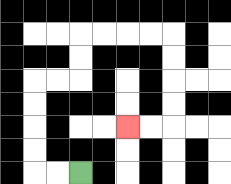{'start': '[3, 7]', 'end': '[5, 5]', 'path_directions': 'L,L,U,U,U,U,R,R,U,U,R,R,R,R,D,D,D,D,L,L', 'path_coordinates': '[[3, 7], [2, 7], [1, 7], [1, 6], [1, 5], [1, 4], [1, 3], [2, 3], [3, 3], [3, 2], [3, 1], [4, 1], [5, 1], [6, 1], [7, 1], [7, 2], [7, 3], [7, 4], [7, 5], [6, 5], [5, 5]]'}